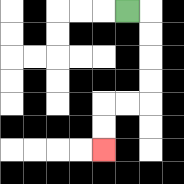{'start': '[5, 0]', 'end': '[4, 6]', 'path_directions': 'R,D,D,D,D,L,L,D,D', 'path_coordinates': '[[5, 0], [6, 0], [6, 1], [6, 2], [6, 3], [6, 4], [5, 4], [4, 4], [4, 5], [4, 6]]'}